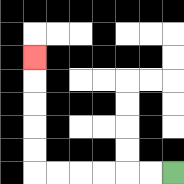{'start': '[7, 7]', 'end': '[1, 2]', 'path_directions': 'L,L,L,L,L,L,U,U,U,U,U', 'path_coordinates': '[[7, 7], [6, 7], [5, 7], [4, 7], [3, 7], [2, 7], [1, 7], [1, 6], [1, 5], [1, 4], [1, 3], [1, 2]]'}